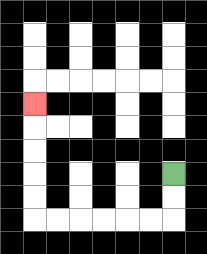{'start': '[7, 7]', 'end': '[1, 4]', 'path_directions': 'D,D,L,L,L,L,L,L,U,U,U,U,U', 'path_coordinates': '[[7, 7], [7, 8], [7, 9], [6, 9], [5, 9], [4, 9], [3, 9], [2, 9], [1, 9], [1, 8], [1, 7], [1, 6], [1, 5], [1, 4]]'}